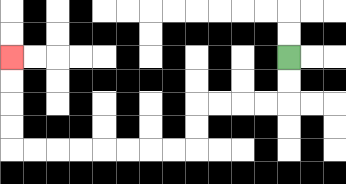{'start': '[12, 2]', 'end': '[0, 2]', 'path_directions': 'D,D,L,L,L,L,D,D,L,L,L,L,L,L,L,L,U,U,U,U', 'path_coordinates': '[[12, 2], [12, 3], [12, 4], [11, 4], [10, 4], [9, 4], [8, 4], [8, 5], [8, 6], [7, 6], [6, 6], [5, 6], [4, 6], [3, 6], [2, 6], [1, 6], [0, 6], [0, 5], [0, 4], [0, 3], [0, 2]]'}